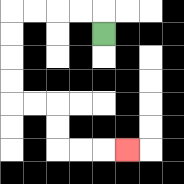{'start': '[4, 1]', 'end': '[5, 6]', 'path_directions': 'U,L,L,L,L,D,D,D,D,R,R,D,D,R,R,R', 'path_coordinates': '[[4, 1], [4, 0], [3, 0], [2, 0], [1, 0], [0, 0], [0, 1], [0, 2], [0, 3], [0, 4], [1, 4], [2, 4], [2, 5], [2, 6], [3, 6], [4, 6], [5, 6]]'}